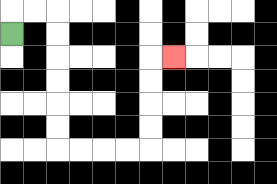{'start': '[0, 1]', 'end': '[7, 2]', 'path_directions': 'U,R,R,D,D,D,D,D,D,R,R,R,R,U,U,U,U,R', 'path_coordinates': '[[0, 1], [0, 0], [1, 0], [2, 0], [2, 1], [2, 2], [2, 3], [2, 4], [2, 5], [2, 6], [3, 6], [4, 6], [5, 6], [6, 6], [6, 5], [6, 4], [6, 3], [6, 2], [7, 2]]'}